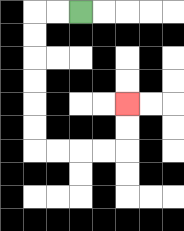{'start': '[3, 0]', 'end': '[5, 4]', 'path_directions': 'L,L,D,D,D,D,D,D,R,R,R,R,U,U', 'path_coordinates': '[[3, 0], [2, 0], [1, 0], [1, 1], [1, 2], [1, 3], [1, 4], [1, 5], [1, 6], [2, 6], [3, 6], [4, 6], [5, 6], [5, 5], [5, 4]]'}